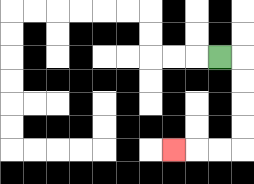{'start': '[9, 2]', 'end': '[7, 6]', 'path_directions': 'R,D,D,D,D,L,L,L', 'path_coordinates': '[[9, 2], [10, 2], [10, 3], [10, 4], [10, 5], [10, 6], [9, 6], [8, 6], [7, 6]]'}